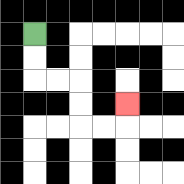{'start': '[1, 1]', 'end': '[5, 4]', 'path_directions': 'D,D,R,R,D,D,R,R,U', 'path_coordinates': '[[1, 1], [1, 2], [1, 3], [2, 3], [3, 3], [3, 4], [3, 5], [4, 5], [5, 5], [5, 4]]'}